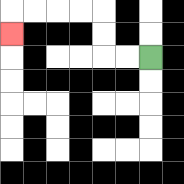{'start': '[6, 2]', 'end': '[0, 1]', 'path_directions': 'L,L,U,U,L,L,L,L,D', 'path_coordinates': '[[6, 2], [5, 2], [4, 2], [4, 1], [4, 0], [3, 0], [2, 0], [1, 0], [0, 0], [0, 1]]'}